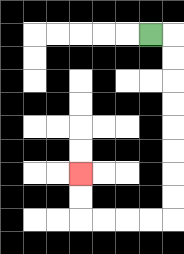{'start': '[6, 1]', 'end': '[3, 7]', 'path_directions': 'R,D,D,D,D,D,D,D,D,L,L,L,L,U,U', 'path_coordinates': '[[6, 1], [7, 1], [7, 2], [7, 3], [7, 4], [7, 5], [7, 6], [7, 7], [7, 8], [7, 9], [6, 9], [5, 9], [4, 9], [3, 9], [3, 8], [3, 7]]'}